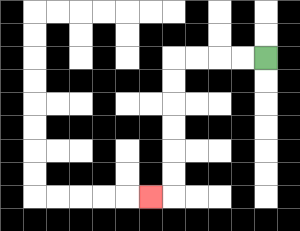{'start': '[11, 2]', 'end': '[6, 8]', 'path_directions': 'L,L,L,L,D,D,D,D,D,D,L', 'path_coordinates': '[[11, 2], [10, 2], [9, 2], [8, 2], [7, 2], [7, 3], [7, 4], [7, 5], [7, 6], [7, 7], [7, 8], [6, 8]]'}